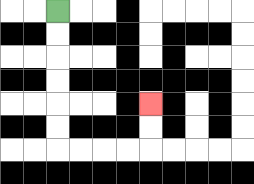{'start': '[2, 0]', 'end': '[6, 4]', 'path_directions': 'D,D,D,D,D,D,R,R,R,R,U,U', 'path_coordinates': '[[2, 0], [2, 1], [2, 2], [2, 3], [2, 4], [2, 5], [2, 6], [3, 6], [4, 6], [5, 6], [6, 6], [6, 5], [6, 4]]'}